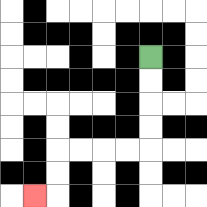{'start': '[6, 2]', 'end': '[1, 8]', 'path_directions': 'D,D,D,D,L,L,L,L,D,D,L', 'path_coordinates': '[[6, 2], [6, 3], [6, 4], [6, 5], [6, 6], [5, 6], [4, 6], [3, 6], [2, 6], [2, 7], [2, 8], [1, 8]]'}